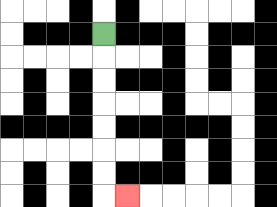{'start': '[4, 1]', 'end': '[5, 8]', 'path_directions': 'D,D,D,D,D,D,D,R', 'path_coordinates': '[[4, 1], [4, 2], [4, 3], [4, 4], [4, 5], [4, 6], [4, 7], [4, 8], [5, 8]]'}